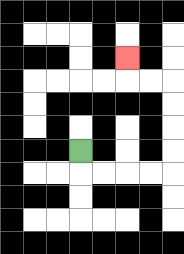{'start': '[3, 6]', 'end': '[5, 2]', 'path_directions': 'D,R,R,R,R,U,U,U,U,L,L,U', 'path_coordinates': '[[3, 6], [3, 7], [4, 7], [5, 7], [6, 7], [7, 7], [7, 6], [7, 5], [7, 4], [7, 3], [6, 3], [5, 3], [5, 2]]'}